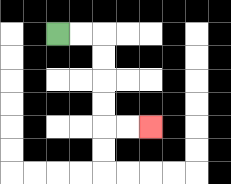{'start': '[2, 1]', 'end': '[6, 5]', 'path_directions': 'R,R,D,D,D,D,R,R', 'path_coordinates': '[[2, 1], [3, 1], [4, 1], [4, 2], [4, 3], [4, 4], [4, 5], [5, 5], [6, 5]]'}